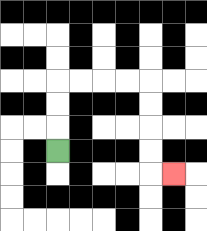{'start': '[2, 6]', 'end': '[7, 7]', 'path_directions': 'U,U,U,R,R,R,R,D,D,D,D,R', 'path_coordinates': '[[2, 6], [2, 5], [2, 4], [2, 3], [3, 3], [4, 3], [5, 3], [6, 3], [6, 4], [6, 5], [6, 6], [6, 7], [7, 7]]'}